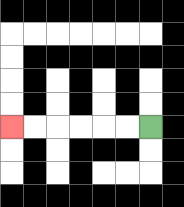{'start': '[6, 5]', 'end': '[0, 5]', 'path_directions': 'L,L,L,L,L,L', 'path_coordinates': '[[6, 5], [5, 5], [4, 5], [3, 5], [2, 5], [1, 5], [0, 5]]'}